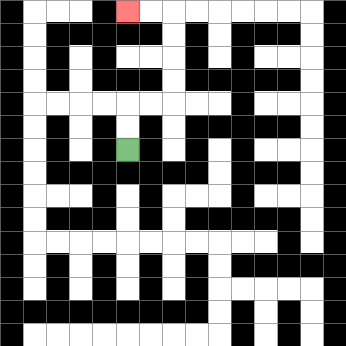{'start': '[5, 6]', 'end': '[5, 0]', 'path_directions': 'U,U,R,R,U,U,U,U,L,L', 'path_coordinates': '[[5, 6], [5, 5], [5, 4], [6, 4], [7, 4], [7, 3], [7, 2], [7, 1], [7, 0], [6, 0], [5, 0]]'}